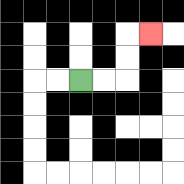{'start': '[3, 3]', 'end': '[6, 1]', 'path_directions': 'R,R,U,U,R', 'path_coordinates': '[[3, 3], [4, 3], [5, 3], [5, 2], [5, 1], [6, 1]]'}